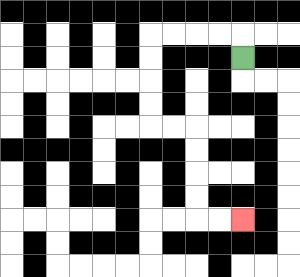{'start': '[10, 2]', 'end': '[10, 9]', 'path_directions': 'U,L,L,L,L,D,D,D,D,R,R,D,D,D,D,R,R', 'path_coordinates': '[[10, 2], [10, 1], [9, 1], [8, 1], [7, 1], [6, 1], [6, 2], [6, 3], [6, 4], [6, 5], [7, 5], [8, 5], [8, 6], [8, 7], [8, 8], [8, 9], [9, 9], [10, 9]]'}